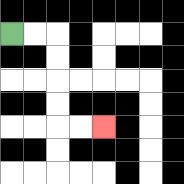{'start': '[0, 1]', 'end': '[4, 5]', 'path_directions': 'R,R,D,D,D,D,R,R', 'path_coordinates': '[[0, 1], [1, 1], [2, 1], [2, 2], [2, 3], [2, 4], [2, 5], [3, 5], [4, 5]]'}